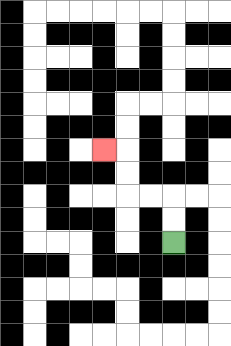{'start': '[7, 10]', 'end': '[4, 6]', 'path_directions': 'U,U,L,L,U,U,L', 'path_coordinates': '[[7, 10], [7, 9], [7, 8], [6, 8], [5, 8], [5, 7], [5, 6], [4, 6]]'}